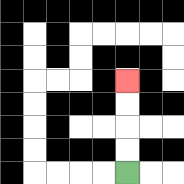{'start': '[5, 7]', 'end': '[5, 3]', 'path_directions': 'U,U,U,U', 'path_coordinates': '[[5, 7], [5, 6], [5, 5], [5, 4], [5, 3]]'}